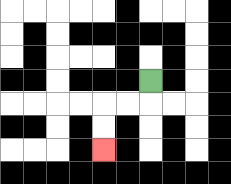{'start': '[6, 3]', 'end': '[4, 6]', 'path_directions': 'D,L,L,D,D', 'path_coordinates': '[[6, 3], [6, 4], [5, 4], [4, 4], [4, 5], [4, 6]]'}